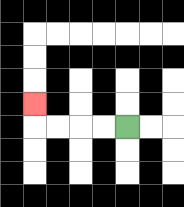{'start': '[5, 5]', 'end': '[1, 4]', 'path_directions': 'L,L,L,L,U', 'path_coordinates': '[[5, 5], [4, 5], [3, 5], [2, 5], [1, 5], [1, 4]]'}